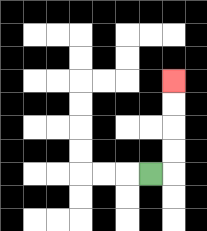{'start': '[6, 7]', 'end': '[7, 3]', 'path_directions': 'R,U,U,U,U', 'path_coordinates': '[[6, 7], [7, 7], [7, 6], [7, 5], [7, 4], [7, 3]]'}